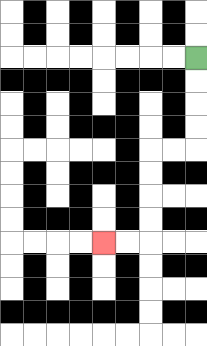{'start': '[8, 2]', 'end': '[4, 10]', 'path_directions': 'D,D,D,D,L,L,D,D,D,D,L,L', 'path_coordinates': '[[8, 2], [8, 3], [8, 4], [8, 5], [8, 6], [7, 6], [6, 6], [6, 7], [6, 8], [6, 9], [6, 10], [5, 10], [4, 10]]'}